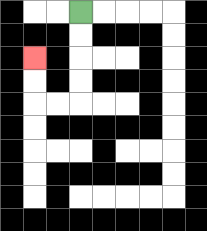{'start': '[3, 0]', 'end': '[1, 2]', 'path_directions': 'D,D,D,D,L,L,U,U', 'path_coordinates': '[[3, 0], [3, 1], [3, 2], [3, 3], [3, 4], [2, 4], [1, 4], [1, 3], [1, 2]]'}